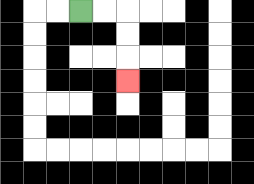{'start': '[3, 0]', 'end': '[5, 3]', 'path_directions': 'R,R,D,D,D', 'path_coordinates': '[[3, 0], [4, 0], [5, 0], [5, 1], [5, 2], [5, 3]]'}